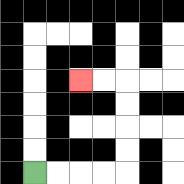{'start': '[1, 7]', 'end': '[3, 3]', 'path_directions': 'R,R,R,R,U,U,U,U,L,L', 'path_coordinates': '[[1, 7], [2, 7], [3, 7], [4, 7], [5, 7], [5, 6], [5, 5], [5, 4], [5, 3], [4, 3], [3, 3]]'}